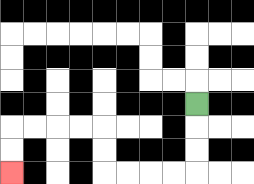{'start': '[8, 4]', 'end': '[0, 7]', 'path_directions': 'D,D,D,L,L,L,L,U,U,L,L,L,L,D,D', 'path_coordinates': '[[8, 4], [8, 5], [8, 6], [8, 7], [7, 7], [6, 7], [5, 7], [4, 7], [4, 6], [4, 5], [3, 5], [2, 5], [1, 5], [0, 5], [0, 6], [0, 7]]'}